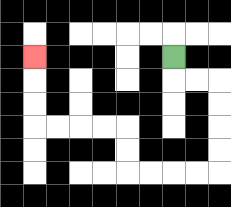{'start': '[7, 2]', 'end': '[1, 2]', 'path_directions': 'D,R,R,D,D,D,D,L,L,L,L,U,U,L,L,L,L,U,U,U', 'path_coordinates': '[[7, 2], [7, 3], [8, 3], [9, 3], [9, 4], [9, 5], [9, 6], [9, 7], [8, 7], [7, 7], [6, 7], [5, 7], [5, 6], [5, 5], [4, 5], [3, 5], [2, 5], [1, 5], [1, 4], [1, 3], [1, 2]]'}